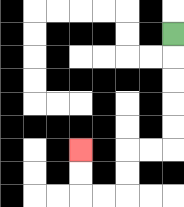{'start': '[7, 1]', 'end': '[3, 6]', 'path_directions': 'D,D,D,D,D,L,L,D,D,L,L,U,U', 'path_coordinates': '[[7, 1], [7, 2], [7, 3], [7, 4], [7, 5], [7, 6], [6, 6], [5, 6], [5, 7], [5, 8], [4, 8], [3, 8], [3, 7], [3, 6]]'}